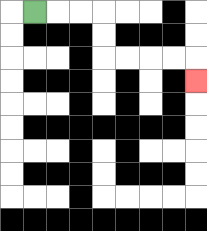{'start': '[1, 0]', 'end': '[8, 3]', 'path_directions': 'R,R,R,D,D,R,R,R,R,D', 'path_coordinates': '[[1, 0], [2, 0], [3, 0], [4, 0], [4, 1], [4, 2], [5, 2], [6, 2], [7, 2], [8, 2], [8, 3]]'}